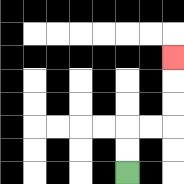{'start': '[5, 7]', 'end': '[7, 2]', 'path_directions': 'U,U,R,R,U,U,U', 'path_coordinates': '[[5, 7], [5, 6], [5, 5], [6, 5], [7, 5], [7, 4], [7, 3], [7, 2]]'}